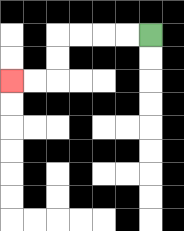{'start': '[6, 1]', 'end': '[0, 3]', 'path_directions': 'L,L,L,L,D,D,L,L', 'path_coordinates': '[[6, 1], [5, 1], [4, 1], [3, 1], [2, 1], [2, 2], [2, 3], [1, 3], [0, 3]]'}